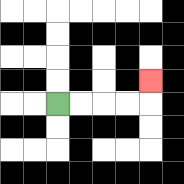{'start': '[2, 4]', 'end': '[6, 3]', 'path_directions': 'R,R,R,R,U', 'path_coordinates': '[[2, 4], [3, 4], [4, 4], [5, 4], [6, 4], [6, 3]]'}